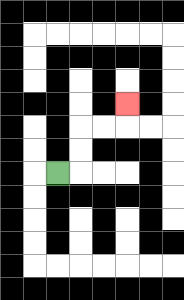{'start': '[2, 7]', 'end': '[5, 4]', 'path_directions': 'R,U,U,R,R,U', 'path_coordinates': '[[2, 7], [3, 7], [3, 6], [3, 5], [4, 5], [5, 5], [5, 4]]'}